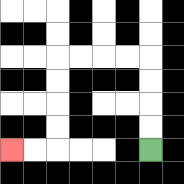{'start': '[6, 6]', 'end': '[0, 6]', 'path_directions': 'U,U,U,U,L,L,L,L,D,D,D,D,L,L', 'path_coordinates': '[[6, 6], [6, 5], [6, 4], [6, 3], [6, 2], [5, 2], [4, 2], [3, 2], [2, 2], [2, 3], [2, 4], [2, 5], [2, 6], [1, 6], [0, 6]]'}